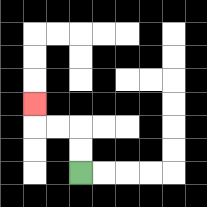{'start': '[3, 7]', 'end': '[1, 4]', 'path_directions': 'U,U,L,L,U', 'path_coordinates': '[[3, 7], [3, 6], [3, 5], [2, 5], [1, 5], [1, 4]]'}